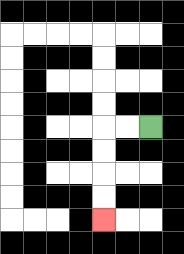{'start': '[6, 5]', 'end': '[4, 9]', 'path_directions': 'L,L,D,D,D,D', 'path_coordinates': '[[6, 5], [5, 5], [4, 5], [4, 6], [4, 7], [4, 8], [4, 9]]'}